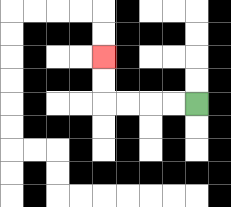{'start': '[8, 4]', 'end': '[4, 2]', 'path_directions': 'L,L,L,L,U,U', 'path_coordinates': '[[8, 4], [7, 4], [6, 4], [5, 4], [4, 4], [4, 3], [4, 2]]'}